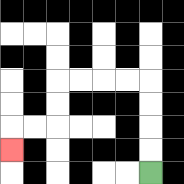{'start': '[6, 7]', 'end': '[0, 6]', 'path_directions': 'U,U,U,U,L,L,L,L,D,D,L,L,D', 'path_coordinates': '[[6, 7], [6, 6], [6, 5], [6, 4], [6, 3], [5, 3], [4, 3], [3, 3], [2, 3], [2, 4], [2, 5], [1, 5], [0, 5], [0, 6]]'}